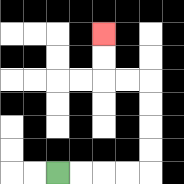{'start': '[2, 7]', 'end': '[4, 1]', 'path_directions': 'R,R,R,R,U,U,U,U,L,L,U,U', 'path_coordinates': '[[2, 7], [3, 7], [4, 7], [5, 7], [6, 7], [6, 6], [6, 5], [6, 4], [6, 3], [5, 3], [4, 3], [4, 2], [4, 1]]'}